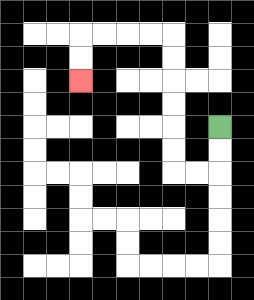{'start': '[9, 5]', 'end': '[3, 3]', 'path_directions': 'D,D,L,L,U,U,U,U,U,U,L,L,L,L,D,D', 'path_coordinates': '[[9, 5], [9, 6], [9, 7], [8, 7], [7, 7], [7, 6], [7, 5], [7, 4], [7, 3], [7, 2], [7, 1], [6, 1], [5, 1], [4, 1], [3, 1], [3, 2], [3, 3]]'}